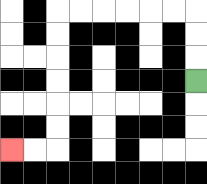{'start': '[8, 3]', 'end': '[0, 6]', 'path_directions': 'U,U,U,L,L,L,L,L,L,D,D,D,D,D,D,L,L', 'path_coordinates': '[[8, 3], [8, 2], [8, 1], [8, 0], [7, 0], [6, 0], [5, 0], [4, 0], [3, 0], [2, 0], [2, 1], [2, 2], [2, 3], [2, 4], [2, 5], [2, 6], [1, 6], [0, 6]]'}